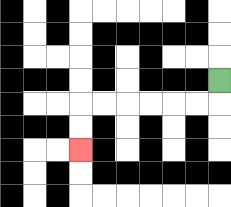{'start': '[9, 3]', 'end': '[3, 6]', 'path_directions': 'D,L,L,L,L,L,L,D,D', 'path_coordinates': '[[9, 3], [9, 4], [8, 4], [7, 4], [6, 4], [5, 4], [4, 4], [3, 4], [3, 5], [3, 6]]'}